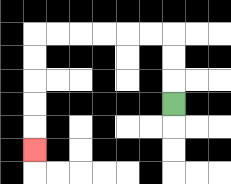{'start': '[7, 4]', 'end': '[1, 6]', 'path_directions': 'U,U,U,L,L,L,L,L,L,D,D,D,D,D', 'path_coordinates': '[[7, 4], [7, 3], [7, 2], [7, 1], [6, 1], [5, 1], [4, 1], [3, 1], [2, 1], [1, 1], [1, 2], [1, 3], [1, 4], [1, 5], [1, 6]]'}